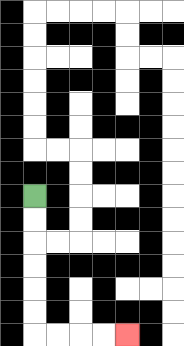{'start': '[1, 8]', 'end': '[5, 14]', 'path_directions': 'D,D,D,D,D,D,R,R,R,R', 'path_coordinates': '[[1, 8], [1, 9], [1, 10], [1, 11], [1, 12], [1, 13], [1, 14], [2, 14], [3, 14], [4, 14], [5, 14]]'}